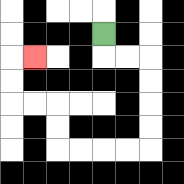{'start': '[4, 1]', 'end': '[1, 2]', 'path_directions': 'D,R,R,D,D,D,D,L,L,L,L,U,U,L,L,U,U,R', 'path_coordinates': '[[4, 1], [4, 2], [5, 2], [6, 2], [6, 3], [6, 4], [6, 5], [6, 6], [5, 6], [4, 6], [3, 6], [2, 6], [2, 5], [2, 4], [1, 4], [0, 4], [0, 3], [0, 2], [1, 2]]'}